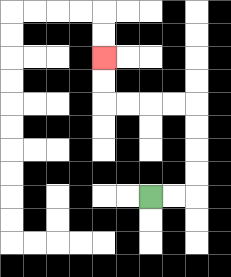{'start': '[6, 8]', 'end': '[4, 2]', 'path_directions': 'R,R,U,U,U,U,L,L,L,L,U,U', 'path_coordinates': '[[6, 8], [7, 8], [8, 8], [8, 7], [8, 6], [8, 5], [8, 4], [7, 4], [6, 4], [5, 4], [4, 4], [4, 3], [4, 2]]'}